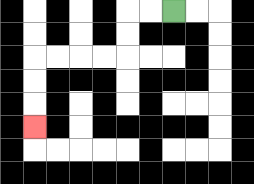{'start': '[7, 0]', 'end': '[1, 5]', 'path_directions': 'L,L,D,D,L,L,L,L,D,D,D', 'path_coordinates': '[[7, 0], [6, 0], [5, 0], [5, 1], [5, 2], [4, 2], [3, 2], [2, 2], [1, 2], [1, 3], [1, 4], [1, 5]]'}